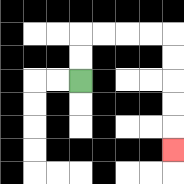{'start': '[3, 3]', 'end': '[7, 6]', 'path_directions': 'U,U,R,R,R,R,D,D,D,D,D', 'path_coordinates': '[[3, 3], [3, 2], [3, 1], [4, 1], [5, 1], [6, 1], [7, 1], [7, 2], [7, 3], [7, 4], [7, 5], [7, 6]]'}